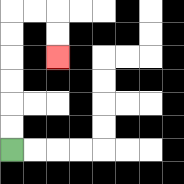{'start': '[0, 6]', 'end': '[2, 2]', 'path_directions': 'U,U,U,U,U,U,R,R,D,D', 'path_coordinates': '[[0, 6], [0, 5], [0, 4], [0, 3], [0, 2], [0, 1], [0, 0], [1, 0], [2, 0], [2, 1], [2, 2]]'}